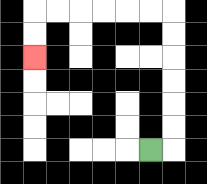{'start': '[6, 6]', 'end': '[1, 2]', 'path_directions': 'R,U,U,U,U,U,U,L,L,L,L,L,L,D,D', 'path_coordinates': '[[6, 6], [7, 6], [7, 5], [7, 4], [7, 3], [7, 2], [7, 1], [7, 0], [6, 0], [5, 0], [4, 0], [3, 0], [2, 0], [1, 0], [1, 1], [1, 2]]'}